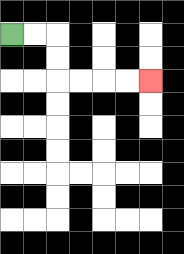{'start': '[0, 1]', 'end': '[6, 3]', 'path_directions': 'R,R,D,D,R,R,R,R', 'path_coordinates': '[[0, 1], [1, 1], [2, 1], [2, 2], [2, 3], [3, 3], [4, 3], [5, 3], [6, 3]]'}